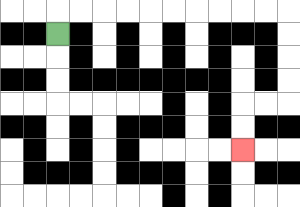{'start': '[2, 1]', 'end': '[10, 6]', 'path_directions': 'U,R,R,R,R,R,R,R,R,R,R,D,D,D,D,L,L,D,D', 'path_coordinates': '[[2, 1], [2, 0], [3, 0], [4, 0], [5, 0], [6, 0], [7, 0], [8, 0], [9, 0], [10, 0], [11, 0], [12, 0], [12, 1], [12, 2], [12, 3], [12, 4], [11, 4], [10, 4], [10, 5], [10, 6]]'}